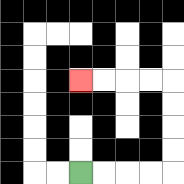{'start': '[3, 7]', 'end': '[3, 3]', 'path_directions': 'R,R,R,R,U,U,U,U,L,L,L,L', 'path_coordinates': '[[3, 7], [4, 7], [5, 7], [6, 7], [7, 7], [7, 6], [7, 5], [7, 4], [7, 3], [6, 3], [5, 3], [4, 3], [3, 3]]'}